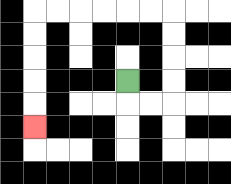{'start': '[5, 3]', 'end': '[1, 5]', 'path_directions': 'D,R,R,U,U,U,U,L,L,L,L,L,L,D,D,D,D,D', 'path_coordinates': '[[5, 3], [5, 4], [6, 4], [7, 4], [7, 3], [7, 2], [7, 1], [7, 0], [6, 0], [5, 0], [4, 0], [3, 0], [2, 0], [1, 0], [1, 1], [1, 2], [1, 3], [1, 4], [1, 5]]'}